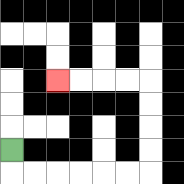{'start': '[0, 6]', 'end': '[2, 3]', 'path_directions': 'D,R,R,R,R,R,R,U,U,U,U,L,L,L,L', 'path_coordinates': '[[0, 6], [0, 7], [1, 7], [2, 7], [3, 7], [4, 7], [5, 7], [6, 7], [6, 6], [6, 5], [6, 4], [6, 3], [5, 3], [4, 3], [3, 3], [2, 3]]'}